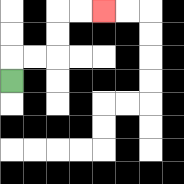{'start': '[0, 3]', 'end': '[4, 0]', 'path_directions': 'U,R,R,U,U,R,R', 'path_coordinates': '[[0, 3], [0, 2], [1, 2], [2, 2], [2, 1], [2, 0], [3, 0], [4, 0]]'}